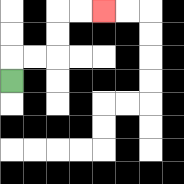{'start': '[0, 3]', 'end': '[4, 0]', 'path_directions': 'U,R,R,U,U,R,R', 'path_coordinates': '[[0, 3], [0, 2], [1, 2], [2, 2], [2, 1], [2, 0], [3, 0], [4, 0]]'}